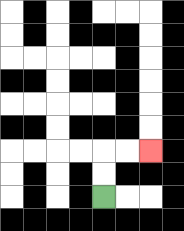{'start': '[4, 8]', 'end': '[6, 6]', 'path_directions': 'U,U,R,R', 'path_coordinates': '[[4, 8], [4, 7], [4, 6], [5, 6], [6, 6]]'}